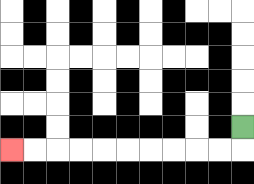{'start': '[10, 5]', 'end': '[0, 6]', 'path_directions': 'D,L,L,L,L,L,L,L,L,L,L', 'path_coordinates': '[[10, 5], [10, 6], [9, 6], [8, 6], [7, 6], [6, 6], [5, 6], [4, 6], [3, 6], [2, 6], [1, 6], [0, 6]]'}